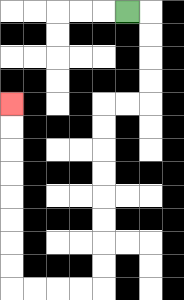{'start': '[5, 0]', 'end': '[0, 4]', 'path_directions': 'R,D,D,D,D,L,L,D,D,D,D,D,D,D,D,L,L,L,L,U,U,U,U,U,U,U,U', 'path_coordinates': '[[5, 0], [6, 0], [6, 1], [6, 2], [6, 3], [6, 4], [5, 4], [4, 4], [4, 5], [4, 6], [4, 7], [4, 8], [4, 9], [4, 10], [4, 11], [4, 12], [3, 12], [2, 12], [1, 12], [0, 12], [0, 11], [0, 10], [0, 9], [0, 8], [0, 7], [0, 6], [0, 5], [0, 4]]'}